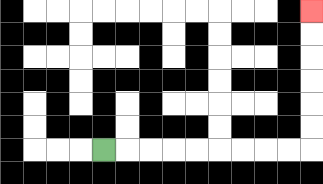{'start': '[4, 6]', 'end': '[13, 0]', 'path_directions': 'R,R,R,R,R,R,R,R,R,U,U,U,U,U,U', 'path_coordinates': '[[4, 6], [5, 6], [6, 6], [7, 6], [8, 6], [9, 6], [10, 6], [11, 6], [12, 6], [13, 6], [13, 5], [13, 4], [13, 3], [13, 2], [13, 1], [13, 0]]'}